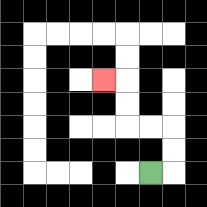{'start': '[6, 7]', 'end': '[4, 3]', 'path_directions': 'R,U,U,L,L,U,U,L', 'path_coordinates': '[[6, 7], [7, 7], [7, 6], [7, 5], [6, 5], [5, 5], [5, 4], [5, 3], [4, 3]]'}